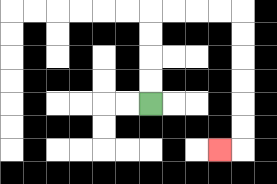{'start': '[6, 4]', 'end': '[9, 6]', 'path_directions': 'U,U,U,U,R,R,R,R,D,D,D,D,D,D,L', 'path_coordinates': '[[6, 4], [6, 3], [6, 2], [6, 1], [6, 0], [7, 0], [8, 0], [9, 0], [10, 0], [10, 1], [10, 2], [10, 3], [10, 4], [10, 5], [10, 6], [9, 6]]'}